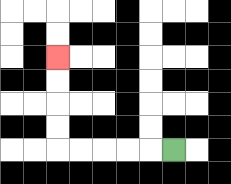{'start': '[7, 6]', 'end': '[2, 2]', 'path_directions': 'L,L,L,L,L,U,U,U,U', 'path_coordinates': '[[7, 6], [6, 6], [5, 6], [4, 6], [3, 6], [2, 6], [2, 5], [2, 4], [2, 3], [2, 2]]'}